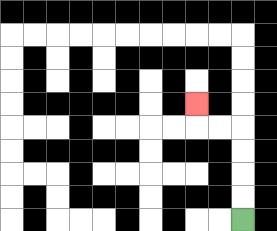{'start': '[10, 9]', 'end': '[8, 4]', 'path_directions': 'U,U,U,U,L,L,U', 'path_coordinates': '[[10, 9], [10, 8], [10, 7], [10, 6], [10, 5], [9, 5], [8, 5], [8, 4]]'}